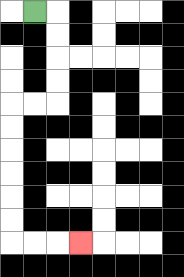{'start': '[1, 0]', 'end': '[3, 10]', 'path_directions': 'R,D,D,D,D,L,L,D,D,D,D,D,D,R,R,R', 'path_coordinates': '[[1, 0], [2, 0], [2, 1], [2, 2], [2, 3], [2, 4], [1, 4], [0, 4], [0, 5], [0, 6], [0, 7], [0, 8], [0, 9], [0, 10], [1, 10], [2, 10], [3, 10]]'}